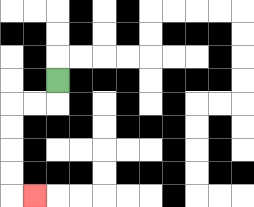{'start': '[2, 3]', 'end': '[1, 8]', 'path_directions': 'D,L,L,D,D,D,D,R', 'path_coordinates': '[[2, 3], [2, 4], [1, 4], [0, 4], [0, 5], [0, 6], [0, 7], [0, 8], [1, 8]]'}